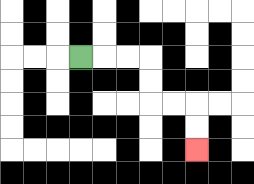{'start': '[3, 2]', 'end': '[8, 6]', 'path_directions': 'R,R,R,D,D,R,R,D,D', 'path_coordinates': '[[3, 2], [4, 2], [5, 2], [6, 2], [6, 3], [6, 4], [7, 4], [8, 4], [8, 5], [8, 6]]'}